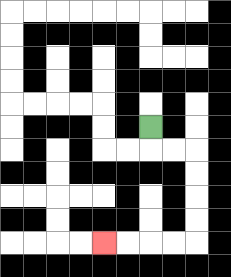{'start': '[6, 5]', 'end': '[4, 10]', 'path_directions': 'D,R,R,D,D,D,D,L,L,L,L', 'path_coordinates': '[[6, 5], [6, 6], [7, 6], [8, 6], [8, 7], [8, 8], [8, 9], [8, 10], [7, 10], [6, 10], [5, 10], [4, 10]]'}